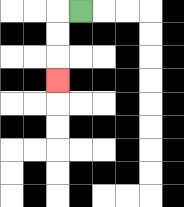{'start': '[3, 0]', 'end': '[2, 3]', 'path_directions': 'L,D,D,D', 'path_coordinates': '[[3, 0], [2, 0], [2, 1], [2, 2], [2, 3]]'}